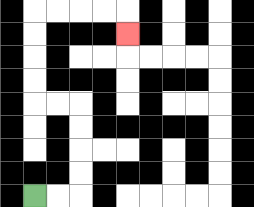{'start': '[1, 8]', 'end': '[5, 1]', 'path_directions': 'R,R,U,U,U,U,L,L,U,U,U,U,R,R,R,R,D', 'path_coordinates': '[[1, 8], [2, 8], [3, 8], [3, 7], [3, 6], [3, 5], [3, 4], [2, 4], [1, 4], [1, 3], [1, 2], [1, 1], [1, 0], [2, 0], [3, 0], [4, 0], [5, 0], [5, 1]]'}